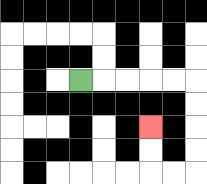{'start': '[3, 3]', 'end': '[6, 5]', 'path_directions': 'R,R,R,R,R,D,D,D,D,L,L,U,U', 'path_coordinates': '[[3, 3], [4, 3], [5, 3], [6, 3], [7, 3], [8, 3], [8, 4], [8, 5], [8, 6], [8, 7], [7, 7], [6, 7], [6, 6], [6, 5]]'}